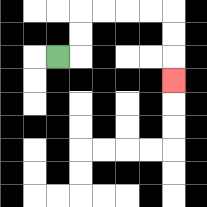{'start': '[2, 2]', 'end': '[7, 3]', 'path_directions': 'R,U,U,R,R,R,R,D,D,D', 'path_coordinates': '[[2, 2], [3, 2], [3, 1], [3, 0], [4, 0], [5, 0], [6, 0], [7, 0], [7, 1], [7, 2], [7, 3]]'}